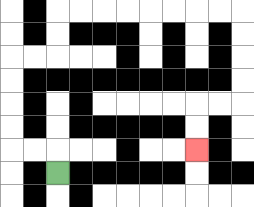{'start': '[2, 7]', 'end': '[8, 6]', 'path_directions': 'U,L,L,U,U,U,U,R,R,U,U,R,R,R,R,R,R,R,R,D,D,D,D,L,L,D,D', 'path_coordinates': '[[2, 7], [2, 6], [1, 6], [0, 6], [0, 5], [0, 4], [0, 3], [0, 2], [1, 2], [2, 2], [2, 1], [2, 0], [3, 0], [4, 0], [5, 0], [6, 0], [7, 0], [8, 0], [9, 0], [10, 0], [10, 1], [10, 2], [10, 3], [10, 4], [9, 4], [8, 4], [8, 5], [8, 6]]'}